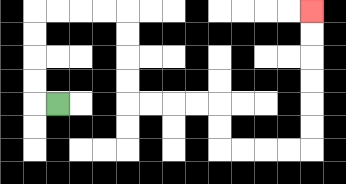{'start': '[2, 4]', 'end': '[13, 0]', 'path_directions': 'L,U,U,U,U,R,R,R,R,D,D,D,D,R,R,R,R,D,D,R,R,R,R,U,U,U,U,U,U', 'path_coordinates': '[[2, 4], [1, 4], [1, 3], [1, 2], [1, 1], [1, 0], [2, 0], [3, 0], [4, 0], [5, 0], [5, 1], [5, 2], [5, 3], [5, 4], [6, 4], [7, 4], [8, 4], [9, 4], [9, 5], [9, 6], [10, 6], [11, 6], [12, 6], [13, 6], [13, 5], [13, 4], [13, 3], [13, 2], [13, 1], [13, 0]]'}